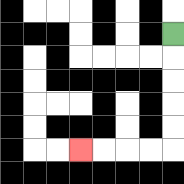{'start': '[7, 1]', 'end': '[3, 6]', 'path_directions': 'D,D,D,D,D,L,L,L,L', 'path_coordinates': '[[7, 1], [7, 2], [7, 3], [7, 4], [7, 5], [7, 6], [6, 6], [5, 6], [4, 6], [3, 6]]'}